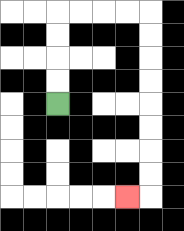{'start': '[2, 4]', 'end': '[5, 8]', 'path_directions': 'U,U,U,U,R,R,R,R,D,D,D,D,D,D,D,D,L', 'path_coordinates': '[[2, 4], [2, 3], [2, 2], [2, 1], [2, 0], [3, 0], [4, 0], [5, 0], [6, 0], [6, 1], [6, 2], [6, 3], [6, 4], [6, 5], [6, 6], [6, 7], [6, 8], [5, 8]]'}